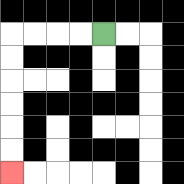{'start': '[4, 1]', 'end': '[0, 7]', 'path_directions': 'L,L,L,L,D,D,D,D,D,D', 'path_coordinates': '[[4, 1], [3, 1], [2, 1], [1, 1], [0, 1], [0, 2], [0, 3], [0, 4], [0, 5], [0, 6], [0, 7]]'}